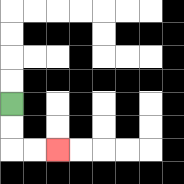{'start': '[0, 4]', 'end': '[2, 6]', 'path_directions': 'D,D,R,R', 'path_coordinates': '[[0, 4], [0, 5], [0, 6], [1, 6], [2, 6]]'}